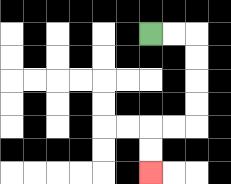{'start': '[6, 1]', 'end': '[6, 7]', 'path_directions': 'R,R,D,D,D,D,L,L,D,D', 'path_coordinates': '[[6, 1], [7, 1], [8, 1], [8, 2], [8, 3], [8, 4], [8, 5], [7, 5], [6, 5], [6, 6], [6, 7]]'}